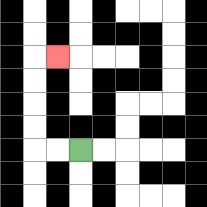{'start': '[3, 6]', 'end': '[2, 2]', 'path_directions': 'L,L,U,U,U,U,R', 'path_coordinates': '[[3, 6], [2, 6], [1, 6], [1, 5], [1, 4], [1, 3], [1, 2], [2, 2]]'}